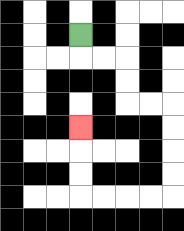{'start': '[3, 1]', 'end': '[3, 5]', 'path_directions': 'D,R,R,D,D,R,R,D,D,D,D,L,L,L,L,U,U,U', 'path_coordinates': '[[3, 1], [3, 2], [4, 2], [5, 2], [5, 3], [5, 4], [6, 4], [7, 4], [7, 5], [7, 6], [7, 7], [7, 8], [6, 8], [5, 8], [4, 8], [3, 8], [3, 7], [3, 6], [3, 5]]'}